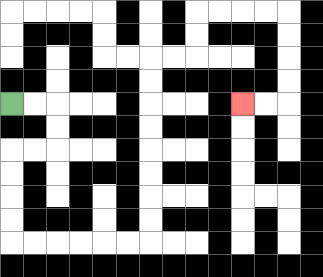{'start': '[0, 4]', 'end': '[10, 4]', 'path_directions': 'R,R,D,D,L,L,D,D,D,D,R,R,R,R,R,R,U,U,U,U,U,U,U,U,R,R,U,U,R,R,R,R,D,D,D,D,L,L', 'path_coordinates': '[[0, 4], [1, 4], [2, 4], [2, 5], [2, 6], [1, 6], [0, 6], [0, 7], [0, 8], [0, 9], [0, 10], [1, 10], [2, 10], [3, 10], [4, 10], [5, 10], [6, 10], [6, 9], [6, 8], [6, 7], [6, 6], [6, 5], [6, 4], [6, 3], [6, 2], [7, 2], [8, 2], [8, 1], [8, 0], [9, 0], [10, 0], [11, 0], [12, 0], [12, 1], [12, 2], [12, 3], [12, 4], [11, 4], [10, 4]]'}